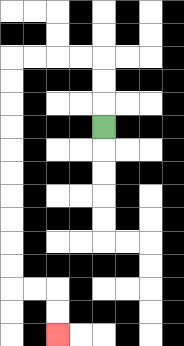{'start': '[4, 5]', 'end': '[2, 14]', 'path_directions': 'U,U,U,L,L,L,L,D,D,D,D,D,D,D,D,D,D,R,R,D,D', 'path_coordinates': '[[4, 5], [4, 4], [4, 3], [4, 2], [3, 2], [2, 2], [1, 2], [0, 2], [0, 3], [0, 4], [0, 5], [0, 6], [0, 7], [0, 8], [0, 9], [0, 10], [0, 11], [0, 12], [1, 12], [2, 12], [2, 13], [2, 14]]'}